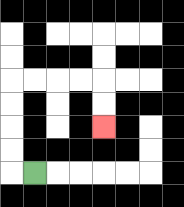{'start': '[1, 7]', 'end': '[4, 5]', 'path_directions': 'L,U,U,U,U,R,R,R,R,D,D', 'path_coordinates': '[[1, 7], [0, 7], [0, 6], [0, 5], [0, 4], [0, 3], [1, 3], [2, 3], [3, 3], [4, 3], [4, 4], [4, 5]]'}